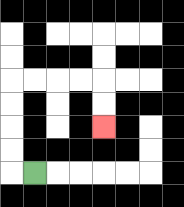{'start': '[1, 7]', 'end': '[4, 5]', 'path_directions': 'L,U,U,U,U,R,R,R,R,D,D', 'path_coordinates': '[[1, 7], [0, 7], [0, 6], [0, 5], [0, 4], [0, 3], [1, 3], [2, 3], [3, 3], [4, 3], [4, 4], [4, 5]]'}